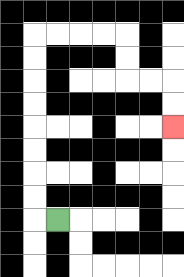{'start': '[2, 9]', 'end': '[7, 5]', 'path_directions': 'L,U,U,U,U,U,U,U,U,R,R,R,R,D,D,R,R,D,D', 'path_coordinates': '[[2, 9], [1, 9], [1, 8], [1, 7], [1, 6], [1, 5], [1, 4], [1, 3], [1, 2], [1, 1], [2, 1], [3, 1], [4, 1], [5, 1], [5, 2], [5, 3], [6, 3], [7, 3], [7, 4], [7, 5]]'}